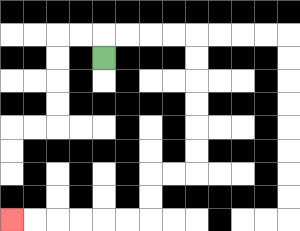{'start': '[4, 2]', 'end': '[0, 9]', 'path_directions': 'U,R,R,R,R,D,D,D,D,D,D,L,L,D,D,L,L,L,L,L,L', 'path_coordinates': '[[4, 2], [4, 1], [5, 1], [6, 1], [7, 1], [8, 1], [8, 2], [8, 3], [8, 4], [8, 5], [8, 6], [8, 7], [7, 7], [6, 7], [6, 8], [6, 9], [5, 9], [4, 9], [3, 9], [2, 9], [1, 9], [0, 9]]'}